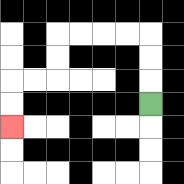{'start': '[6, 4]', 'end': '[0, 5]', 'path_directions': 'U,U,U,L,L,L,L,D,D,L,L,D,D', 'path_coordinates': '[[6, 4], [6, 3], [6, 2], [6, 1], [5, 1], [4, 1], [3, 1], [2, 1], [2, 2], [2, 3], [1, 3], [0, 3], [0, 4], [0, 5]]'}